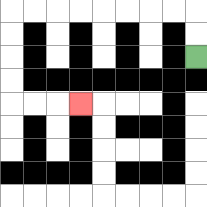{'start': '[8, 2]', 'end': '[3, 4]', 'path_directions': 'U,U,L,L,L,L,L,L,L,L,D,D,D,D,R,R,R', 'path_coordinates': '[[8, 2], [8, 1], [8, 0], [7, 0], [6, 0], [5, 0], [4, 0], [3, 0], [2, 0], [1, 0], [0, 0], [0, 1], [0, 2], [0, 3], [0, 4], [1, 4], [2, 4], [3, 4]]'}